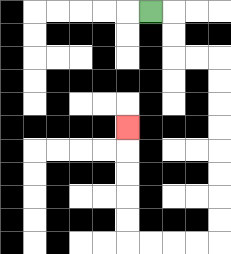{'start': '[6, 0]', 'end': '[5, 5]', 'path_directions': 'R,D,D,R,R,D,D,D,D,D,D,D,D,L,L,L,L,U,U,U,U,U', 'path_coordinates': '[[6, 0], [7, 0], [7, 1], [7, 2], [8, 2], [9, 2], [9, 3], [9, 4], [9, 5], [9, 6], [9, 7], [9, 8], [9, 9], [9, 10], [8, 10], [7, 10], [6, 10], [5, 10], [5, 9], [5, 8], [5, 7], [5, 6], [5, 5]]'}